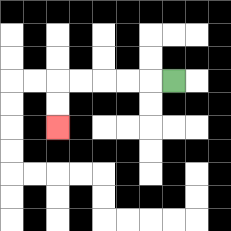{'start': '[7, 3]', 'end': '[2, 5]', 'path_directions': 'L,L,L,L,L,D,D', 'path_coordinates': '[[7, 3], [6, 3], [5, 3], [4, 3], [3, 3], [2, 3], [2, 4], [2, 5]]'}